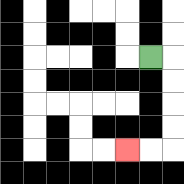{'start': '[6, 2]', 'end': '[5, 6]', 'path_directions': 'R,D,D,D,D,L,L', 'path_coordinates': '[[6, 2], [7, 2], [7, 3], [7, 4], [7, 5], [7, 6], [6, 6], [5, 6]]'}